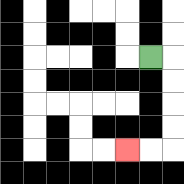{'start': '[6, 2]', 'end': '[5, 6]', 'path_directions': 'R,D,D,D,D,L,L', 'path_coordinates': '[[6, 2], [7, 2], [7, 3], [7, 4], [7, 5], [7, 6], [6, 6], [5, 6]]'}